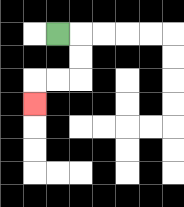{'start': '[2, 1]', 'end': '[1, 4]', 'path_directions': 'R,D,D,L,L,D', 'path_coordinates': '[[2, 1], [3, 1], [3, 2], [3, 3], [2, 3], [1, 3], [1, 4]]'}